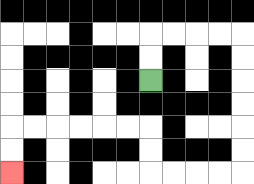{'start': '[6, 3]', 'end': '[0, 7]', 'path_directions': 'U,U,R,R,R,R,D,D,D,D,D,D,L,L,L,L,U,U,L,L,L,L,L,L,D,D', 'path_coordinates': '[[6, 3], [6, 2], [6, 1], [7, 1], [8, 1], [9, 1], [10, 1], [10, 2], [10, 3], [10, 4], [10, 5], [10, 6], [10, 7], [9, 7], [8, 7], [7, 7], [6, 7], [6, 6], [6, 5], [5, 5], [4, 5], [3, 5], [2, 5], [1, 5], [0, 5], [0, 6], [0, 7]]'}